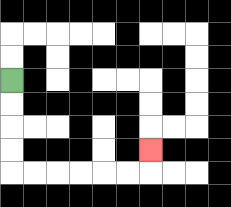{'start': '[0, 3]', 'end': '[6, 6]', 'path_directions': 'D,D,D,D,R,R,R,R,R,R,U', 'path_coordinates': '[[0, 3], [0, 4], [0, 5], [0, 6], [0, 7], [1, 7], [2, 7], [3, 7], [4, 7], [5, 7], [6, 7], [6, 6]]'}